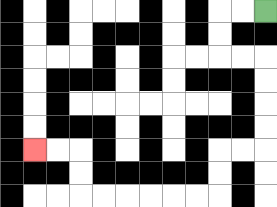{'start': '[11, 0]', 'end': '[1, 6]', 'path_directions': 'L,L,D,D,R,R,D,D,D,D,L,L,D,D,L,L,L,L,L,L,U,U,L,L', 'path_coordinates': '[[11, 0], [10, 0], [9, 0], [9, 1], [9, 2], [10, 2], [11, 2], [11, 3], [11, 4], [11, 5], [11, 6], [10, 6], [9, 6], [9, 7], [9, 8], [8, 8], [7, 8], [6, 8], [5, 8], [4, 8], [3, 8], [3, 7], [3, 6], [2, 6], [1, 6]]'}